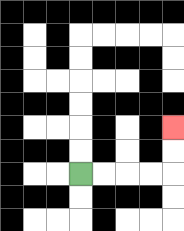{'start': '[3, 7]', 'end': '[7, 5]', 'path_directions': 'R,R,R,R,U,U', 'path_coordinates': '[[3, 7], [4, 7], [5, 7], [6, 7], [7, 7], [7, 6], [7, 5]]'}